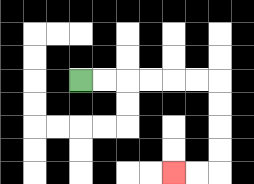{'start': '[3, 3]', 'end': '[7, 7]', 'path_directions': 'R,R,R,R,R,R,D,D,D,D,L,L', 'path_coordinates': '[[3, 3], [4, 3], [5, 3], [6, 3], [7, 3], [8, 3], [9, 3], [9, 4], [9, 5], [9, 6], [9, 7], [8, 7], [7, 7]]'}